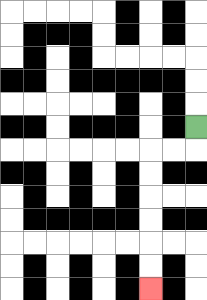{'start': '[8, 5]', 'end': '[6, 12]', 'path_directions': 'D,L,L,D,D,D,D,D,D', 'path_coordinates': '[[8, 5], [8, 6], [7, 6], [6, 6], [6, 7], [6, 8], [6, 9], [6, 10], [6, 11], [6, 12]]'}